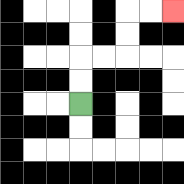{'start': '[3, 4]', 'end': '[7, 0]', 'path_directions': 'U,U,R,R,U,U,R,R', 'path_coordinates': '[[3, 4], [3, 3], [3, 2], [4, 2], [5, 2], [5, 1], [5, 0], [6, 0], [7, 0]]'}